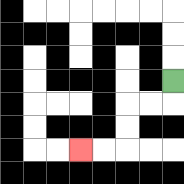{'start': '[7, 3]', 'end': '[3, 6]', 'path_directions': 'D,L,L,D,D,L,L', 'path_coordinates': '[[7, 3], [7, 4], [6, 4], [5, 4], [5, 5], [5, 6], [4, 6], [3, 6]]'}